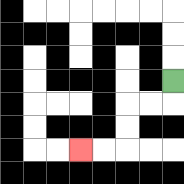{'start': '[7, 3]', 'end': '[3, 6]', 'path_directions': 'D,L,L,D,D,L,L', 'path_coordinates': '[[7, 3], [7, 4], [6, 4], [5, 4], [5, 5], [5, 6], [4, 6], [3, 6]]'}